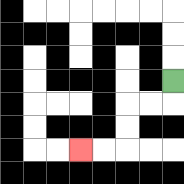{'start': '[7, 3]', 'end': '[3, 6]', 'path_directions': 'D,L,L,D,D,L,L', 'path_coordinates': '[[7, 3], [7, 4], [6, 4], [5, 4], [5, 5], [5, 6], [4, 6], [3, 6]]'}